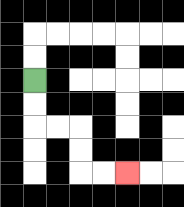{'start': '[1, 3]', 'end': '[5, 7]', 'path_directions': 'D,D,R,R,D,D,R,R', 'path_coordinates': '[[1, 3], [1, 4], [1, 5], [2, 5], [3, 5], [3, 6], [3, 7], [4, 7], [5, 7]]'}